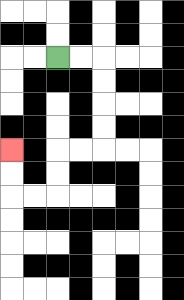{'start': '[2, 2]', 'end': '[0, 6]', 'path_directions': 'R,R,D,D,D,D,L,L,D,D,L,L,U,U', 'path_coordinates': '[[2, 2], [3, 2], [4, 2], [4, 3], [4, 4], [4, 5], [4, 6], [3, 6], [2, 6], [2, 7], [2, 8], [1, 8], [0, 8], [0, 7], [0, 6]]'}